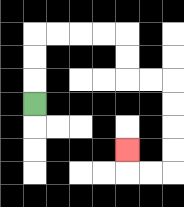{'start': '[1, 4]', 'end': '[5, 6]', 'path_directions': 'U,U,U,R,R,R,R,D,D,R,R,D,D,D,D,L,L,U', 'path_coordinates': '[[1, 4], [1, 3], [1, 2], [1, 1], [2, 1], [3, 1], [4, 1], [5, 1], [5, 2], [5, 3], [6, 3], [7, 3], [7, 4], [7, 5], [7, 6], [7, 7], [6, 7], [5, 7], [5, 6]]'}